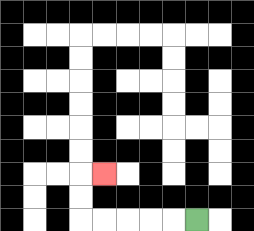{'start': '[8, 9]', 'end': '[4, 7]', 'path_directions': 'L,L,L,L,L,U,U,R', 'path_coordinates': '[[8, 9], [7, 9], [6, 9], [5, 9], [4, 9], [3, 9], [3, 8], [3, 7], [4, 7]]'}